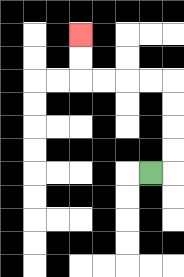{'start': '[6, 7]', 'end': '[3, 1]', 'path_directions': 'R,U,U,U,U,L,L,L,L,U,U', 'path_coordinates': '[[6, 7], [7, 7], [7, 6], [7, 5], [7, 4], [7, 3], [6, 3], [5, 3], [4, 3], [3, 3], [3, 2], [3, 1]]'}